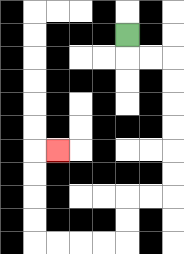{'start': '[5, 1]', 'end': '[2, 6]', 'path_directions': 'D,R,R,D,D,D,D,D,D,L,L,D,D,L,L,L,L,U,U,U,U,R', 'path_coordinates': '[[5, 1], [5, 2], [6, 2], [7, 2], [7, 3], [7, 4], [7, 5], [7, 6], [7, 7], [7, 8], [6, 8], [5, 8], [5, 9], [5, 10], [4, 10], [3, 10], [2, 10], [1, 10], [1, 9], [1, 8], [1, 7], [1, 6], [2, 6]]'}